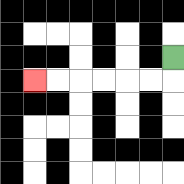{'start': '[7, 2]', 'end': '[1, 3]', 'path_directions': 'D,L,L,L,L,L,L', 'path_coordinates': '[[7, 2], [7, 3], [6, 3], [5, 3], [4, 3], [3, 3], [2, 3], [1, 3]]'}